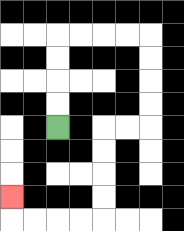{'start': '[2, 5]', 'end': '[0, 8]', 'path_directions': 'U,U,U,U,R,R,R,R,D,D,D,D,L,L,D,D,D,D,L,L,L,L,U', 'path_coordinates': '[[2, 5], [2, 4], [2, 3], [2, 2], [2, 1], [3, 1], [4, 1], [5, 1], [6, 1], [6, 2], [6, 3], [6, 4], [6, 5], [5, 5], [4, 5], [4, 6], [4, 7], [4, 8], [4, 9], [3, 9], [2, 9], [1, 9], [0, 9], [0, 8]]'}